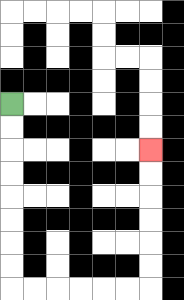{'start': '[0, 4]', 'end': '[6, 6]', 'path_directions': 'D,D,D,D,D,D,D,D,R,R,R,R,R,R,U,U,U,U,U,U', 'path_coordinates': '[[0, 4], [0, 5], [0, 6], [0, 7], [0, 8], [0, 9], [0, 10], [0, 11], [0, 12], [1, 12], [2, 12], [3, 12], [4, 12], [5, 12], [6, 12], [6, 11], [6, 10], [6, 9], [6, 8], [6, 7], [6, 6]]'}